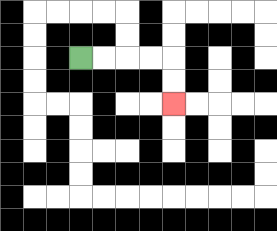{'start': '[3, 2]', 'end': '[7, 4]', 'path_directions': 'R,R,R,R,D,D', 'path_coordinates': '[[3, 2], [4, 2], [5, 2], [6, 2], [7, 2], [7, 3], [7, 4]]'}